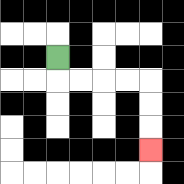{'start': '[2, 2]', 'end': '[6, 6]', 'path_directions': 'D,R,R,R,R,D,D,D', 'path_coordinates': '[[2, 2], [2, 3], [3, 3], [4, 3], [5, 3], [6, 3], [6, 4], [6, 5], [6, 6]]'}